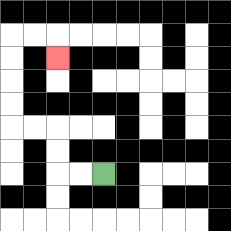{'start': '[4, 7]', 'end': '[2, 2]', 'path_directions': 'L,L,U,U,L,L,U,U,U,U,R,R,D', 'path_coordinates': '[[4, 7], [3, 7], [2, 7], [2, 6], [2, 5], [1, 5], [0, 5], [0, 4], [0, 3], [0, 2], [0, 1], [1, 1], [2, 1], [2, 2]]'}